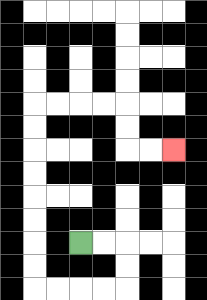{'start': '[3, 10]', 'end': '[7, 6]', 'path_directions': 'R,R,D,D,L,L,L,L,U,U,U,U,U,U,U,U,R,R,R,R,D,D,R,R', 'path_coordinates': '[[3, 10], [4, 10], [5, 10], [5, 11], [5, 12], [4, 12], [3, 12], [2, 12], [1, 12], [1, 11], [1, 10], [1, 9], [1, 8], [1, 7], [1, 6], [1, 5], [1, 4], [2, 4], [3, 4], [4, 4], [5, 4], [5, 5], [5, 6], [6, 6], [7, 6]]'}